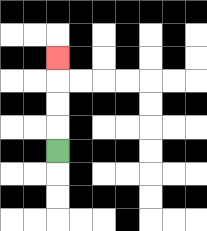{'start': '[2, 6]', 'end': '[2, 2]', 'path_directions': 'U,U,U,U', 'path_coordinates': '[[2, 6], [2, 5], [2, 4], [2, 3], [2, 2]]'}